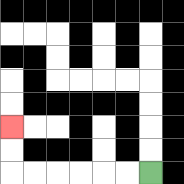{'start': '[6, 7]', 'end': '[0, 5]', 'path_directions': 'L,L,L,L,L,L,U,U', 'path_coordinates': '[[6, 7], [5, 7], [4, 7], [3, 7], [2, 7], [1, 7], [0, 7], [0, 6], [0, 5]]'}